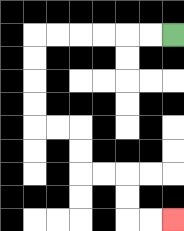{'start': '[7, 1]', 'end': '[7, 9]', 'path_directions': 'L,L,L,L,L,L,D,D,D,D,R,R,D,D,R,R,D,D,R,R', 'path_coordinates': '[[7, 1], [6, 1], [5, 1], [4, 1], [3, 1], [2, 1], [1, 1], [1, 2], [1, 3], [1, 4], [1, 5], [2, 5], [3, 5], [3, 6], [3, 7], [4, 7], [5, 7], [5, 8], [5, 9], [6, 9], [7, 9]]'}